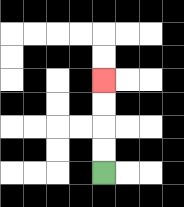{'start': '[4, 7]', 'end': '[4, 3]', 'path_directions': 'U,U,U,U', 'path_coordinates': '[[4, 7], [4, 6], [4, 5], [4, 4], [4, 3]]'}